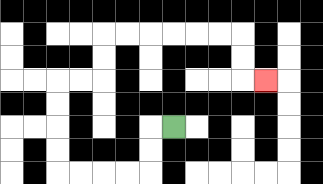{'start': '[7, 5]', 'end': '[11, 3]', 'path_directions': 'L,D,D,L,L,L,L,U,U,U,U,R,R,U,U,R,R,R,R,R,R,D,D,R', 'path_coordinates': '[[7, 5], [6, 5], [6, 6], [6, 7], [5, 7], [4, 7], [3, 7], [2, 7], [2, 6], [2, 5], [2, 4], [2, 3], [3, 3], [4, 3], [4, 2], [4, 1], [5, 1], [6, 1], [7, 1], [8, 1], [9, 1], [10, 1], [10, 2], [10, 3], [11, 3]]'}